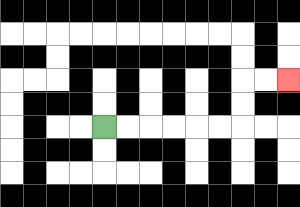{'start': '[4, 5]', 'end': '[12, 3]', 'path_directions': 'R,R,R,R,R,R,U,U,R,R', 'path_coordinates': '[[4, 5], [5, 5], [6, 5], [7, 5], [8, 5], [9, 5], [10, 5], [10, 4], [10, 3], [11, 3], [12, 3]]'}